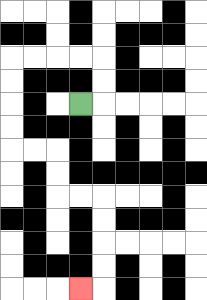{'start': '[3, 4]', 'end': '[3, 12]', 'path_directions': 'R,U,U,L,L,L,L,D,D,D,D,R,R,D,D,R,R,D,D,D,D,L', 'path_coordinates': '[[3, 4], [4, 4], [4, 3], [4, 2], [3, 2], [2, 2], [1, 2], [0, 2], [0, 3], [0, 4], [0, 5], [0, 6], [1, 6], [2, 6], [2, 7], [2, 8], [3, 8], [4, 8], [4, 9], [4, 10], [4, 11], [4, 12], [3, 12]]'}